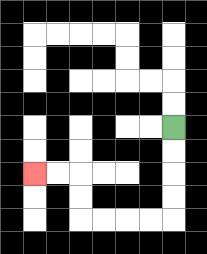{'start': '[7, 5]', 'end': '[1, 7]', 'path_directions': 'D,D,D,D,L,L,L,L,U,U,L,L', 'path_coordinates': '[[7, 5], [7, 6], [7, 7], [7, 8], [7, 9], [6, 9], [5, 9], [4, 9], [3, 9], [3, 8], [3, 7], [2, 7], [1, 7]]'}